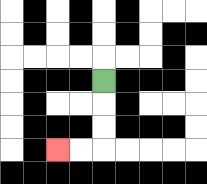{'start': '[4, 3]', 'end': '[2, 6]', 'path_directions': 'D,D,D,L,L', 'path_coordinates': '[[4, 3], [4, 4], [4, 5], [4, 6], [3, 6], [2, 6]]'}